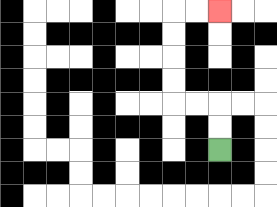{'start': '[9, 6]', 'end': '[9, 0]', 'path_directions': 'U,U,L,L,U,U,U,U,R,R', 'path_coordinates': '[[9, 6], [9, 5], [9, 4], [8, 4], [7, 4], [7, 3], [7, 2], [7, 1], [7, 0], [8, 0], [9, 0]]'}